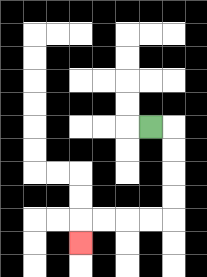{'start': '[6, 5]', 'end': '[3, 10]', 'path_directions': 'R,D,D,D,D,L,L,L,L,D', 'path_coordinates': '[[6, 5], [7, 5], [7, 6], [7, 7], [7, 8], [7, 9], [6, 9], [5, 9], [4, 9], [3, 9], [3, 10]]'}